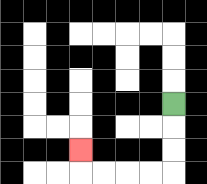{'start': '[7, 4]', 'end': '[3, 6]', 'path_directions': 'D,D,D,L,L,L,L,U', 'path_coordinates': '[[7, 4], [7, 5], [7, 6], [7, 7], [6, 7], [5, 7], [4, 7], [3, 7], [3, 6]]'}